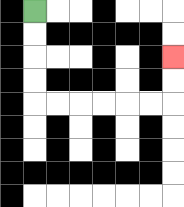{'start': '[1, 0]', 'end': '[7, 2]', 'path_directions': 'D,D,D,D,R,R,R,R,R,R,U,U', 'path_coordinates': '[[1, 0], [1, 1], [1, 2], [1, 3], [1, 4], [2, 4], [3, 4], [4, 4], [5, 4], [6, 4], [7, 4], [7, 3], [7, 2]]'}